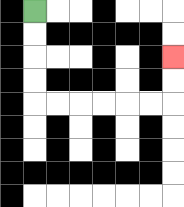{'start': '[1, 0]', 'end': '[7, 2]', 'path_directions': 'D,D,D,D,R,R,R,R,R,R,U,U', 'path_coordinates': '[[1, 0], [1, 1], [1, 2], [1, 3], [1, 4], [2, 4], [3, 4], [4, 4], [5, 4], [6, 4], [7, 4], [7, 3], [7, 2]]'}